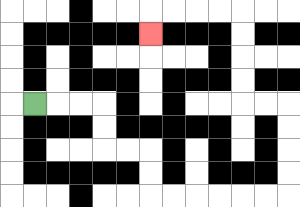{'start': '[1, 4]', 'end': '[6, 1]', 'path_directions': 'R,R,R,D,D,R,R,D,D,R,R,R,R,R,R,U,U,U,U,L,L,U,U,U,U,L,L,L,L,D', 'path_coordinates': '[[1, 4], [2, 4], [3, 4], [4, 4], [4, 5], [4, 6], [5, 6], [6, 6], [6, 7], [6, 8], [7, 8], [8, 8], [9, 8], [10, 8], [11, 8], [12, 8], [12, 7], [12, 6], [12, 5], [12, 4], [11, 4], [10, 4], [10, 3], [10, 2], [10, 1], [10, 0], [9, 0], [8, 0], [7, 0], [6, 0], [6, 1]]'}